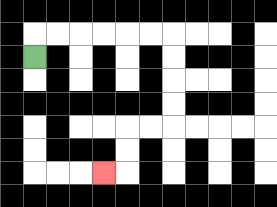{'start': '[1, 2]', 'end': '[4, 7]', 'path_directions': 'U,R,R,R,R,R,R,D,D,D,D,L,L,D,D,L', 'path_coordinates': '[[1, 2], [1, 1], [2, 1], [3, 1], [4, 1], [5, 1], [6, 1], [7, 1], [7, 2], [7, 3], [7, 4], [7, 5], [6, 5], [5, 5], [5, 6], [5, 7], [4, 7]]'}